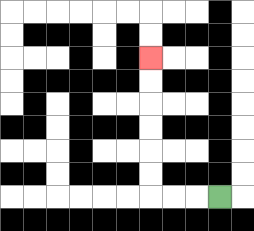{'start': '[9, 8]', 'end': '[6, 2]', 'path_directions': 'L,L,L,U,U,U,U,U,U', 'path_coordinates': '[[9, 8], [8, 8], [7, 8], [6, 8], [6, 7], [6, 6], [6, 5], [6, 4], [6, 3], [6, 2]]'}